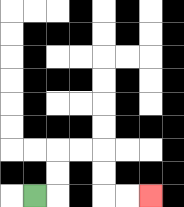{'start': '[1, 8]', 'end': '[6, 8]', 'path_directions': 'R,U,U,R,R,D,D,R,R', 'path_coordinates': '[[1, 8], [2, 8], [2, 7], [2, 6], [3, 6], [4, 6], [4, 7], [4, 8], [5, 8], [6, 8]]'}